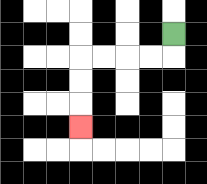{'start': '[7, 1]', 'end': '[3, 5]', 'path_directions': 'D,L,L,L,L,D,D,D', 'path_coordinates': '[[7, 1], [7, 2], [6, 2], [5, 2], [4, 2], [3, 2], [3, 3], [3, 4], [3, 5]]'}